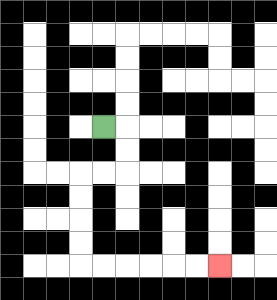{'start': '[4, 5]', 'end': '[9, 11]', 'path_directions': 'R,D,D,L,L,D,D,D,D,R,R,R,R,R,R', 'path_coordinates': '[[4, 5], [5, 5], [5, 6], [5, 7], [4, 7], [3, 7], [3, 8], [3, 9], [3, 10], [3, 11], [4, 11], [5, 11], [6, 11], [7, 11], [8, 11], [9, 11]]'}